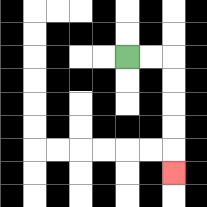{'start': '[5, 2]', 'end': '[7, 7]', 'path_directions': 'R,R,D,D,D,D,D', 'path_coordinates': '[[5, 2], [6, 2], [7, 2], [7, 3], [7, 4], [7, 5], [7, 6], [7, 7]]'}